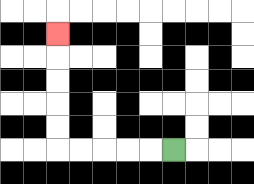{'start': '[7, 6]', 'end': '[2, 1]', 'path_directions': 'L,L,L,L,L,U,U,U,U,U', 'path_coordinates': '[[7, 6], [6, 6], [5, 6], [4, 6], [3, 6], [2, 6], [2, 5], [2, 4], [2, 3], [2, 2], [2, 1]]'}